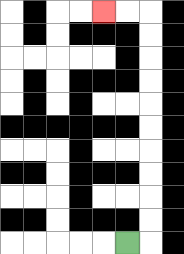{'start': '[5, 10]', 'end': '[4, 0]', 'path_directions': 'R,U,U,U,U,U,U,U,U,U,U,L,L', 'path_coordinates': '[[5, 10], [6, 10], [6, 9], [6, 8], [6, 7], [6, 6], [6, 5], [6, 4], [6, 3], [6, 2], [6, 1], [6, 0], [5, 0], [4, 0]]'}